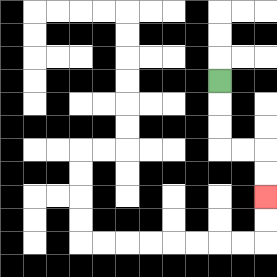{'start': '[9, 3]', 'end': '[11, 8]', 'path_directions': 'D,D,D,R,R,D,D', 'path_coordinates': '[[9, 3], [9, 4], [9, 5], [9, 6], [10, 6], [11, 6], [11, 7], [11, 8]]'}